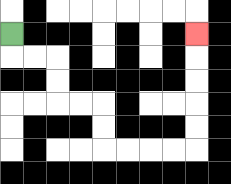{'start': '[0, 1]', 'end': '[8, 1]', 'path_directions': 'D,R,R,D,D,R,R,D,D,R,R,R,R,U,U,U,U,U', 'path_coordinates': '[[0, 1], [0, 2], [1, 2], [2, 2], [2, 3], [2, 4], [3, 4], [4, 4], [4, 5], [4, 6], [5, 6], [6, 6], [7, 6], [8, 6], [8, 5], [8, 4], [8, 3], [8, 2], [8, 1]]'}